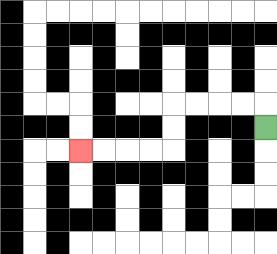{'start': '[11, 5]', 'end': '[3, 6]', 'path_directions': 'U,L,L,L,L,D,D,L,L,L,L', 'path_coordinates': '[[11, 5], [11, 4], [10, 4], [9, 4], [8, 4], [7, 4], [7, 5], [7, 6], [6, 6], [5, 6], [4, 6], [3, 6]]'}